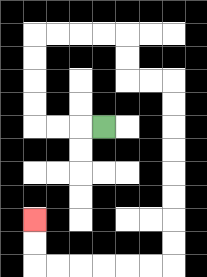{'start': '[4, 5]', 'end': '[1, 9]', 'path_directions': 'L,L,L,U,U,U,U,R,R,R,R,D,D,R,R,D,D,D,D,D,D,D,D,L,L,L,L,L,L,U,U', 'path_coordinates': '[[4, 5], [3, 5], [2, 5], [1, 5], [1, 4], [1, 3], [1, 2], [1, 1], [2, 1], [3, 1], [4, 1], [5, 1], [5, 2], [5, 3], [6, 3], [7, 3], [7, 4], [7, 5], [7, 6], [7, 7], [7, 8], [7, 9], [7, 10], [7, 11], [6, 11], [5, 11], [4, 11], [3, 11], [2, 11], [1, 11], [1, 10], [1, 9]]'}